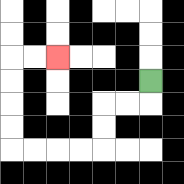{'start': '[6, 3]', 'end': '[2, 2]', 'path_directions': 'D,L,L,D,D,L,L,L,L,U,U,U,U,R,R', 'path_coordinates': '[[6, 3], [6, 4], [5, 4], [4, 4], [4, 5], [4, 6], [3, 6], [2, 6], [1, 6], [0, 6], [0, 5], [0, 4], [0, 3], [0, 2], [1, 2], [2, 2]]'}